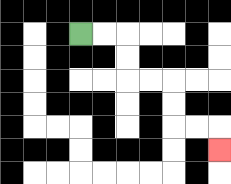{'start': '[3, 1]', 'end': '[9, 6]', 'path_directions': 'R,R,D,D,R,R,D,D,R,R,D', 'path_coordinates': '[[3, 1], [4, 1], [5, 1], [5, 2], [5, 3], [6, 3], [7, 3], [7, 4], [7, 5], [8, 5], [9, 5], [9, 6]]'}